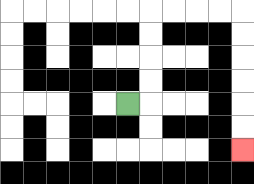{'start': '[5, 4]', 'end': '[10, 6]', 'path_directions': 'R,U,U,U,U,R,R,R,R,D,D,D,D,D,D', 'path_coordinates': '[[5, 4], [6, 4], [6, 3], [6, 2], [6, 1], [6, 0], [7, 0], [8, 0], [9, 0], [10, 0], [10, 1], [10, 2], [10, 3], [10, 4], [10, 5], [10, 6]]'}